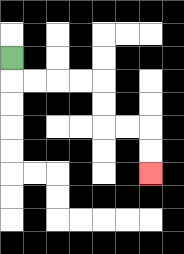{'start': '[0, 2]', 'end': '[6, 7]', 'path_directions': 'D,R,R,R,R,D,D,R,R,D,D', 'path_coordinates': '[[0, 2], [0, 3], [1, 3], [2, 3], [3, 3], [4, 3], [4, 4], [4, 5], [5, 5], [6, 5], [6, 6], [6, 7]]'}